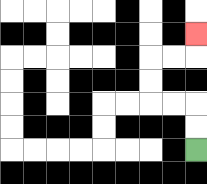{'start': '[8, 6]', 'end': '[8, 1]', 'path_directions': 'U,U,L,L,U,U,R,R,U', 'path_coordinates': '[[8, 6], [8, 5], [8, 4], [7, 4], [6, 4], [6, 3], [6, 2], [7, 2], [8, 2], [8, 1]]'}